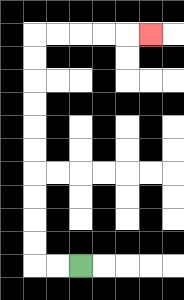{'start': '[3, 11]', 'end': '[6, 1]', 'path_directions': 'L,L,U,U,U,U,U,U,U,U,U,U,R,R,R,R,R', 'path_coordinates': '[[3, 11], [2, 11], [1, 11], [1, 10], [1, 9], [1, 8], [1, 7], [1, 6], [1, 5], [1, 4], [1, 3], [1, 2], [1, 1], [2, 1], [3, 1], [4, 1], [5, 1], [6, 1]]'}